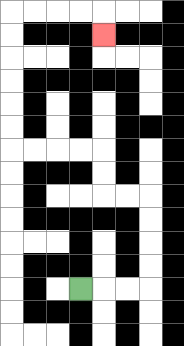{'start': '[3, 12]', 'end': '[4, 1]', 'path_directions': 'R,R,R,U,U,U,U,L,L,U,U,L,L,L,L,U,U,U,U,U,U,R,R,R,R,D', 'path_coordinates': '[[3, 12], [4, 12], [5, 12], [6, 12], [6, 11], [6, 10], [6, 9], [6, 8], [5, 8], [4, 8], [4, 7], [4, 6], [3, 6], [2, 6], [1, 6], [0, 6], [0, 5], [0, 4], [0, 3], [0, 2], [0, 1], [0, 0], [1, 0], [2, 0], [3, 0], [4, 0], [4, 1]]'}